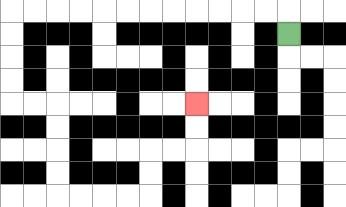{'start': '[12, 1]', 'end': '[8, 4]', 'path_directions': 'U,L,L,L,L,L,L,L,L,L,L,L,L,D,D,D,D,R,R,D,D,D,D,R,R,R,R,U,U,R,R,U,U', 'path_coordinates': '[[12, 1], [12, 0], [11, 0], [10, 0], [9, 0], [8, 0], [7, 0], [6, 0], [5, 0], [4, 0], [3, 0], [2, 0], [1, 0], [0, 0], [0, 1], [0, 2], [0, 3], [0, 4], [1, 4], [2, 4], [2, 5], [2, 6], [2, 7], [2, 8], [3, 8], [4, 8], [5, 8], [6, 8], [6, 7], [6, 6], [7, 6], [8, 6], [8, 5], [8, 4]]'}